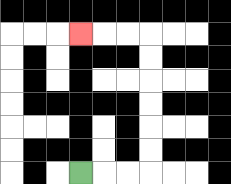{'start': '[3, 7]', 'end': '[3, 1]', 'path_directions': 'R,R,R,U,U,U,U,U,U,L,L,L', 'path_coordinates': '[[3, 7], [4, 7], [5, 7], [6, 7], [6, 6], [6, 5], [6, 4], [6, 3], [6, 2], [6, 1], [5, 1], [4, 1], [3, 1]]'}